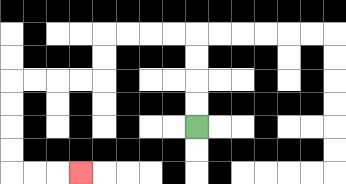{'start': '[8, 5]', 'end': '[3, 7]', 'path_directions': 'U,U,U,U,L,L,L,L,D,D,L,L,L,L,D,D,D,D,R,R,R', 'path_coordinates': '[[8, 5], [8, 4], [8, 3], [8, 2], [8, 1], [7, 1], [6, 1], [5, 1], [4, 1], [4, 2], [4, 3], [3, 3], [2, 3], [1, 3], [0, 3], [0, 4], [0, 5], [0, 6], [0, 7], [1, 7], [2, 7], [3, 7]]'}